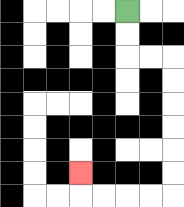{'start': '[5, 0]', 'end': '[3, 7]', 'path_directions': 'D,D,R,R,D,D,D,D,D,D,L,L,L,L,U', 'path_coordinates': '[[5, 0], [5, 1], [5, 2], [6, 2], [7, 2], [7, 3], [7, 4], [7, 5], [7, 6], [7, 7], [7, 8], [6, 8], [5, 8], [4, 8], [3, 8], [3, 7]]'}